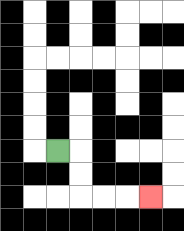{'start': '[2, 6]', 'end': '[6, 8]', 'path_directions': 'R,D,D,R,R,R', 'path_coordinates': '[[2, 6], [3, 6], [3, 7], [3, 8], [4, 8], [5, 8], [6, 8]]'}